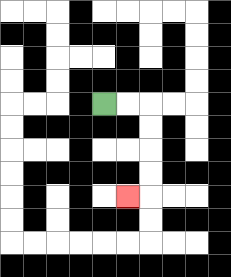{'start': '[4, 4]', 'end': '[5, 8]', 'path_directions': 'R,R,D,D,D,D,L', 'path_coordinates': '[[4, 4], [5, 4], [6, 4], [6, 5], [6, 6], [6, 7], [6, 8], [5, 8]]'}